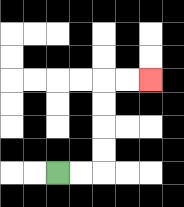{'start': '[2, 7]', 'end': '[6, 3]', 'path_directions': 'R,R,U,U,U,U,R,R', 'path_coordinates': '[[2, 7], [3, 7], [4, 7], [4, 6], [4, 5], [4, 4], [4, 3], [5, 3], [6, 3]]'}